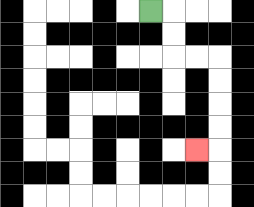{'start': '[6, 0]', 'end': '[8, 6]', 'path_directions': 'R,D,D,R,R,D,D,D,D,L', 'path_coordinates': '[[6, 0], [7, 0], [7, 1], [7, 2], [8, 2], [9, 2], [9, 3], [9, 4], [9, 5], [9, 6], [8, 6]]'}